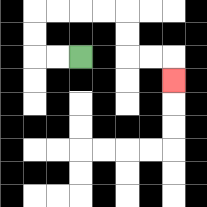{'start': '[3, 2]', 'end': '[7, 3]', 'path_directions': 'L,L,U,U,R,R,R,R,D,D,R,R,D', 'path_coordinates': '[[3, 2], [2, 2], [1, 2], [1, 1], [1, 0], [2, 0], [3, 0], [4, 0], [5, 0], [5, 1], [5, 2], [6, 2], [7, 2], [7, 3]]'}